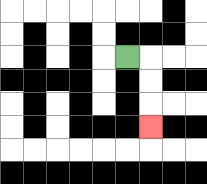{'start': '[5, 2]', 'end': '[6, 5]', 'path_directions': 'R,D,D,D', 'path_coordinates': '[[5, 2], [6, 2], [6, 3], [6, 4], [6, 5]]'}